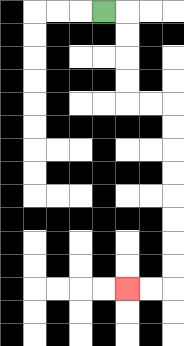{'start': '[4, 0]', 'end': '[5, 12]', 'path_directions': 'R,D,D,D,D,R,R,D,D,D,D,D,D,D,D,L,L', 'path_coordinates': '[[4, 0], [5, 0], [5, 1], [5, 2], [5, 3], [5, 4], [6, 4], [7, 4], [7, 5], [7, 6], [7, 7], [7, 8], [7, 9], [7, 10], [7, 11], [7, 12], [6, 12], [5, 12]]'}